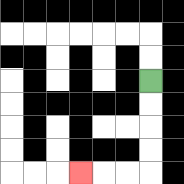{'start': '[6, 3]', 'end': '[3, 7]', 'path_directions': 'D,D,D,D,L,L,L', 'path_coordinates': '[[6, 3], [6, 4], [6, 5], [6, 6], [6, 7], [5, 7], [4, 7], [3, 7]]'}